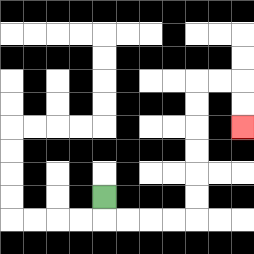{'start': '[4, 8]', 'end': '[10, 5]', 'path_directions': 'D,R,R,R,R,U,U,U,U,U,U,R,R,D,D', 'path_coordinates': '[[4, 8], [4, 9], [5, 9], [6, 9], [7, 9], [8, 9], [8, 8], [8, 7], [8, 6], [8, 5], [8, 4], [8, 3], [9, 3], [10, 3], [10, 4], [10, 5]]'}